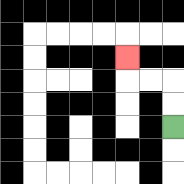{'start': '[7, 5]', 'end': '[5, 2]', 'path_directions': 'U,U,L,L,U', 'path_coordinates': '[[7, 5], [7, 4], [7, 3], [6, 3], [5, 3], [5, 2]]'}